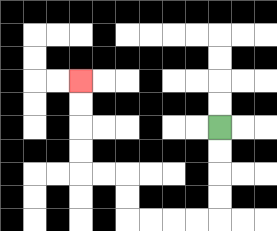{'start': '[9, 5]', 'end': '[3, 3]', 'path_directions': 'D,D,D,D,L,L,L,L,U,U,L,L,U,U,U,U', 'path_coordinates': '[[9, 5], [9, 6], [9, 7], [9, 8], [9, 9], [8, 9], [7, 9], [6, 9], [5, 9], [5, 8], [5, 7], [4, 7], [3, 7], [3, 6], [3, 5], [3, 4], [3, 3]]'}